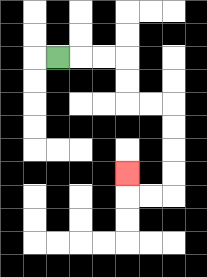{'start': '[2, 2]', 'end': '[5, 7]', 'path_directions': 'R,R,R,D,D,R,R,D,D,D,D,L,L,U', 'path_coordinates': '[[2, 2], [3, 2], [4, 2], [5, 2], [5, 3], [5, 4], [6, 4], [7, 4], [7, 5], [7, 6], [7, 7], [7, 8], [6, 8], [5, 8], [5, 7]]'}